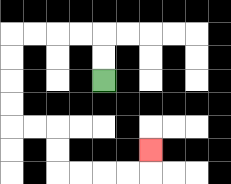{'start': '[4, 3]', 'end': '[6, 6]', 'path_directions': 'U,U,L,L,L,L,D,D,D,D,R,R,D,D,R,R,R,R,U', 'path_coordinates': '[[4, 3], [4, 2], [4, 1], [3, 1], [2, 1], [1, 1], [0, 1], [0, 2], [0, 3], [0, 4], [0, 5], [1, 5], [2, 5], [2, 6], [2, 7], [3, 7], [4, 7], [5, 7], [6, 7], [6, 6]]'}